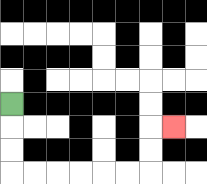{'start': '[0, 4]', 'end': '[7, 5]', 'path_directions': 'D,D,D,R,R,R,R,R,R,U,U,R', 'path_coordinates': '[[0, 4], [0, 5], [0, 6], [0, 7], [1, 7], [2, 7], [3, 7], [4, 7], [5, 7], [6, 7], [6, 6], [6, 5], [7, 5]]'}